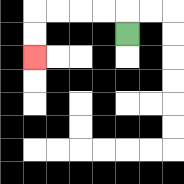{'start': '[5, 1]', 'end': '[1, 2]', 'path_directions': 'U,L,L,L,L,D,D', 'path_coordinates': '[[5, 1], [5, 0], [4, 0], [3, 0], [2, 0], [1, 0], [1, 1], [1, 2]]'}